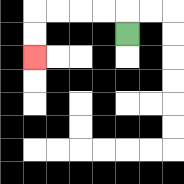{'start': '[5, 1]', 'end': '[1, 2]', 'path_directions': 'U,L,L,L,L,D,D', 'path_coordinates': '[[5, 1], [5, 0], [4, 0], [3, 0], [2, 0], [1, 0], [1, 1], [1, 2]]'}